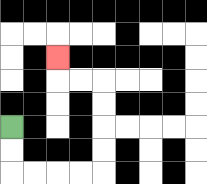{'start': '[0, 5]', 'end': '[2, 2]', 'path_directions': 'D,D,R,R,R,R,U,U,U,U,L,L,U', 'path_coordinates': '[[0, 5], [0, 6], [0, 7], [1, 7], [2, 7], [3, 7], [4, 7], [4, 6], [4, 5], [4, 4], [4, 3], [3, 3], [2, 3], [2, 2]]'}